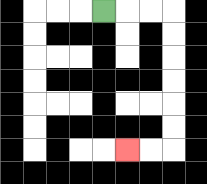{'start': '[4, 0]', 'end': '[5, 6]', 'path_directions': 'R,R,R,D,D,D,D,D,D,L,L', 'path_coordinates': '[[4, 0], [5, 0], [6, 0], [7, 0], [7, 1], [7, 2], [7, 3], [7, 4], [7, 5], [7, 6], [6, 6], [5, 6]]'}